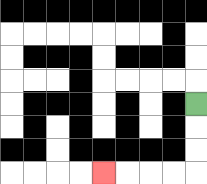{'start': '[8, 4]', 'end': '[4, 7]', 'path_directions': 'D,D,D,L,L,L,L', 'path_coordinates': '[[8, 4], [8, 5], [8, 6], [8, 7], [7, 7], [6, 7], [5, 7], [4, 7]]'}